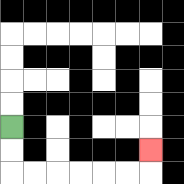{'start': '[0, 5]', 'end': '[6, 6]', 'path_directions': 'D,D,R,R,R,R,R,R,U', 'path_coordinates': '[[0, 5], [0, 6], [0, 7], [1, 7], [2, 7], [3, 7], [4, 7], [5, 7], [6, 7], [6, 6]]'}